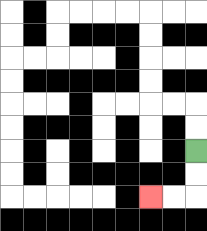{'start': '[8, 6]', 'end': '[6, 8]', 'path_directions': 'D,D,L,L', 'path_coordinates': '[[8, 6], [8, 7], [8, 8], [7, 8], [6, 8]]'}